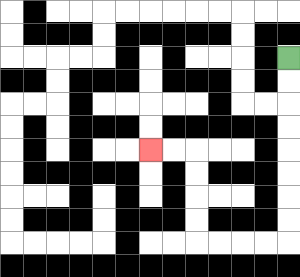{'start': '[12, 2]', 'end': '[6, 6]', 'path_directions': 'D,D,D,D,D,D,D,D,L,L,L,L,U,U,U,U,L,L', 'path_coordinates': '[[12, 2], [12, 3], [12, 4], [12, 5], [12, 6], [12, 7], [12, 8], [12, 9], [12, 10], [11, 10], [10, 10], [9, 10], [8, 10], [8, 9], [8, 8], [8, 7], [8, 6], [7, 6], [6, 6]]'}